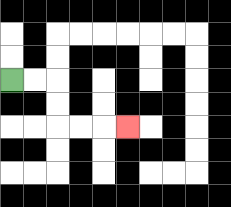{'start': '[0, 3]', 'end': '[5, 5]', 'path_directions': 'R,R,D,D,R,R,R', 'path_coordinates': '[[0, 3], [1, 3], [2, 3], [2, 4], [2, 5], [3, 5], [4, 5], [5, 5]]'}